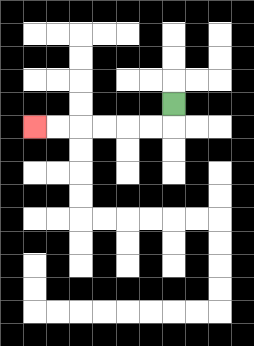{'start': '[7, 4]', 'end': '[1, 5]', 'path_directions': 'D,L,L,L,L,L,L', 'path_coordinates': '[[7, 4], [7, 5], [6, 5], [5, 5], [4, 5], [3, 5], [2, 5], [1, 5]]'}